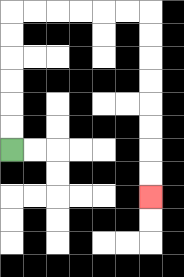{'start': '[0, 6]', 'end': '[6, 8]', 'path_directions': 'U,U,U,U,U,U,R,R,R,R,R,R,D,D,D,D,D,D,D,D', 'path_coordinates': '[[0, 6], [0, 5], [0, 4], [0, 3], [0, 2], [0, 1], [0, 0], [1, 0], [2, 0], [3, 0], [4, 0], [5, 0], [6, 0], [6, 1], [6, 2], [6, 3], [6, 4], [6, 5], [6, 6], [6, 7], [6, 8]]'}